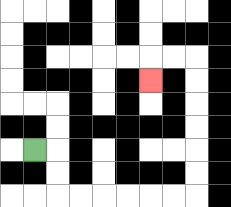{'start': '[1, 6]', 'end': '[6, 3]', 'path_directions': 'R,D,D,R,R,R,R,R,R,U,U,U,U,U,U,L,L,D', 'path_coordinates': '[[1, 6], [2, 6], [2, 7], [2, 8], [3, 8], [4, 8], [5, 8], [6, 8], [7, 8], [8, 8], [8, 7], [8, 6], [8, 5], [8, 4], [8, 3], [8, 2], [7, 2], [6, 2], [6, 3]]'}